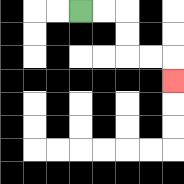{'start': '[3, 0]', 'end': '[7, 3]', 'path_directions': 'R,R,D,D,R,R,D', 'path_coordinates': '[[3, 0], [4, 0], [5, 0], [5, 1], [5, 2], [6, 2], [7, 2], [7, 3]]'}